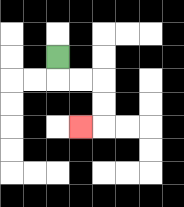{'start': '[2, 2]', 'end': '[3, 5]', 'path_directions': 'D,R,R,D,D,L', 'path_coordinates': '[[2, 2], [2, 3], [3, 3], [4, 3], [4, 4], [4, 5], [3, 5]]'}